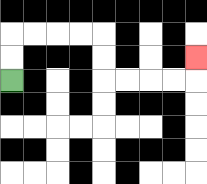{'start': '[0, 3]', 'end': '[8, 2]', 'path_directions': 'U,U,R,R,R,R,D,D,R,R,R,R,U', 'path_coordinates': '[[0, 3], [0, 2], [0, 1], [1, 1], [2, 1], [3, 1], [4, 1], [4, 2], [4, 3], [5, 3], [6, 3], [7, 3], [8, 3], [8, 2]]'}